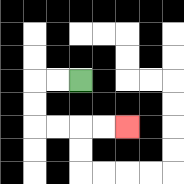{'start': '[3, 3]', 'end': '[5, 5]', 'path_directions': 'L,L,D,D,R,R,R,R', 'path_coordinates': '[[3, 3], [2, 3], [1, 3], [1, 4], [1, 5], [2, 5], [3, 5], [4, 5], [5, 5]]'}